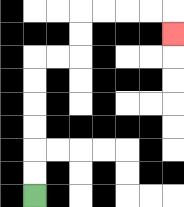{'start': '[1, 8]', 'end': '[7, 1]', 'path_directions': 'U,U,U,U,U,U,R,R,U,U,R,R,R,R,D', 'path_coordinates': '[[1, 8], [1, 7], [1, 6], [1, 5], [1, 4], [1, 3], [1, 2], [2, 2], [3, 2], [3, 1], [3, 0], [4, 0], [5, 0], [6, 0], [7, 0], [7, 1]]'}